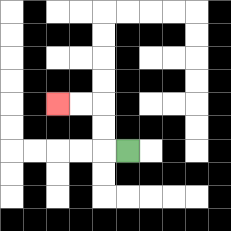{'start': '[5, 6]', 'end': '[2, 4]', 'path_directions': 'L,U,U,L,L', 'path_coordinates': '[[5, 6], [4, 6], [4, 5], [4, 4], [3, 4], [2, 4]]'}